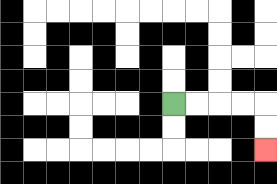{'start': '[7, 4]', 'end': '[11, 6]', 'path_directions': 'R,R,R,R,D,D', 'path_coordinates': '[[7, 4], [8, 4], [9, 4], [10, 4], [11, 4], [11, 5], [11, 6]]'}